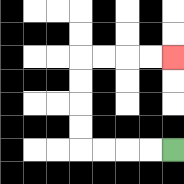{'start': '[7, 6]', 'end': '[7, 2]', 'path_directions': 'L,L,L,L,U,U,U,U,R,R,R,R', 'path_coordinates': '[[7, 6], [6, 6], [5, 6], [4, 6], [3, 6], [3, 5], [3, 4], [3, 3], [3, 2], [4, 2], [5, 2], [6, 2], [7, 2]]'}